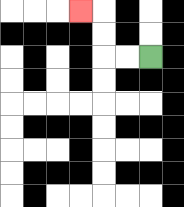{'start': '[6, 2]', 'end': '[3, 0]', 'path_directions': 'L,L,U,U,L', 'path_coordinates': '[[6, 2], [5, 2], [4, 2], [4, 1], [4, 0], [3, 0]]'}